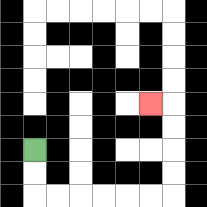{'start': '[1, 6]', 'end': '[6, 4]', 'path_directions': 'D,D,R,R,R,R,R,R,U,U,U,U,L', 'path_coordinates': '[[1, 6], [1, 7], [1, 8], [2, 8], [3, 8], [4, 8], [5, 8], [6, 8], [7, 8], [7, 7], [7, 6], [7, 5], [7, 4], [6, 4]]'}